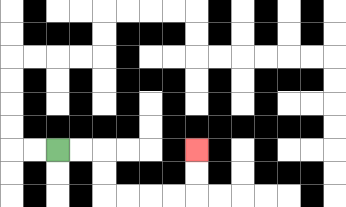{'start': '[2, 6]', 'end': '[8, 6]', 'path_directions': 'R,R,D,D,R,R,R,R,U,U', 'path_coordinates': '[[2, 6], [3, 6], [4, 6], [4, 7], [4, 8], [5, 8], [6, 8], [7, 8], [8, 8], [8, 7], [8, 6]]'}